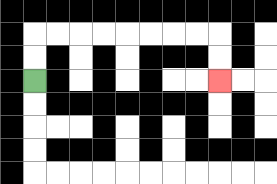{'start': '[1, 3]', 'end': '[9, 3]', 'path_directions': 'U,U,R,R,R,R,R,R,R,R,D,D', 'path_coordinates': '[[1, 3], [1, 2], [1, 1], [2, 1], [3, 1], [4, 1], [5, 1], [6, 1], [7, 1], [8, 1], [9, 1], [9, 2], [9, 3]]'}